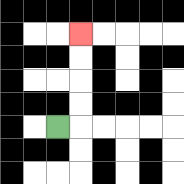{'start': '[2, 5]', 'end': '[3, 1]', 'path_directions': 'R,U,U,U,U', 'path_coordinates': '[[2, 5], [3, 5], [3, 4], [3, 3], [3, 2], [3, 1]]'}